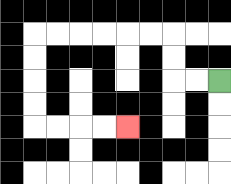{'start': '[9, 3]', 'end': '[5, 5]', 'path_directions': 'L,L,U,U,L,L,L,L,L,L,D,D,D,D,R,R,R,R', 'path_coordinates': '[[9, 3], [8, 3], [7, 3], [7, 2], [7, 1], [6, 1], [5, 1], [4, 1], [3, 1], [2, 1], [1, 1], [1, 2], [1, 3], [1, 4], [1, 5], [2, 5], [3, 5], [4, 5], [5, 5]]'}